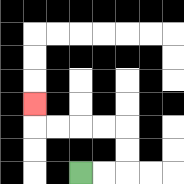{'start': '[3, 7]', 'end': '[1, 4]', 'path_directions': 'R,R,U,U,L,L,L,L,U', 'path_coordinates': '[[3, 7], [4, 7], [5, 7], [5, 6], [5, 5], [4, 5], [3, 5], [2, 5], [1, 5], [1, 4]]'}